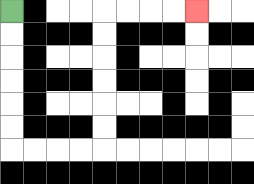{'start': '[0, 0]', 'end': '[8, 0]', 'path_directions': 'D,D,D,D,D,D,R,R,R,R,U,U,U,U,U,U,R,R,R,R', 'path_coordinates': '[[0, 0], [0, 1], [0, 2], [0, 3], [0, 4], [0, 5], [0, 6], [1, 6], [2, 6], [3, 6], [4, 6], [4, 5], [4, 4], [4, 3], [4, 2], [4, 1], [4, 0], [5, 0], [6, 0], [7, 0], [8, 0]]'}